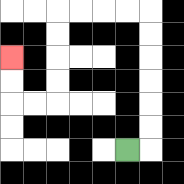{'start': '[5, 6]', 'end': '[0, 2]', 'path_directions': 'R,U,U,U,U,U,U,L,L,L,L,D,D,D,D,L,L,U,U', 'path_coordinates': '[[5, 6], [6, 6], [6, 5], [6, 4], [6, 3], [6, 2], [6, 1], [6, 0], [5, 0], [4, 0], [3, 0], [2, 0], [2, 1], [2, 2], [2, 3], [2, 4], [1, 4], [0, 4], [0, 3], [0, 2]]'}